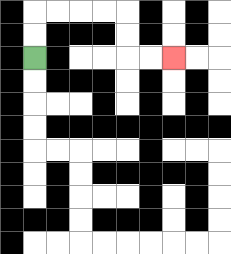{'start': '[1, 2]', 'end': '[7, 2]', 'path_directions': 'U,U,R,R,R,R,D,D,R,R', 'path_coordinates': '[[1, 2], [1, 1], [1, 0], [2, 0], [3, 0], [4, 0], [5, 0], [5, 1], [5, 2], [6, 2], [7, 2]]'}